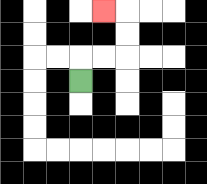{'start': '[3, 3]', 'end': '[4, 0]', 'path_directions': 'U,R,R,U,U,L', 'path_coordinates': '[[3, 3], [3, 2], [4, 2], [5, 2], [5, 1], [5, 0], [4, 0]]'}